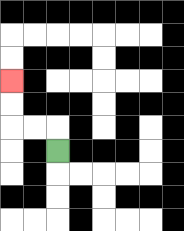{'start': '[2, 6]', 'end': '[0, 3]', 'path_directions': 'U,L,L,U,U', 'path_coordinates': '[[2, 6], [2, 5], [1, 5], [0, 5], [0, 4], [0, 3]]'}